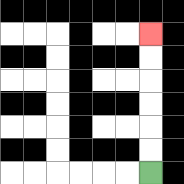{'start': '[6, 7]', 'end': '[6, 1]', 'path_directions': 'U,U,U,U,U,U', 'path_coordinates': '[[6, 7], [6, 6], [6, 5], [6, 4], [6, 3], [6, 2], [6, 1]]'}